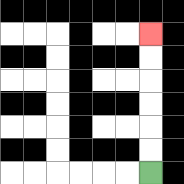{'start': '[6, 7]', 'end': '[6, 1]', 'path_directions': 'U,U,U,U,U,U', 'path_coordinates': '[[6, 7], [6, 6], [6, 5], [6, 4], [6, 3], [6, 2], [6, 1]]'}